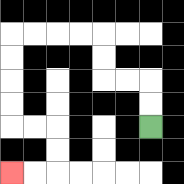{'start': '[6, 5]', 'end': '[0, 7]', 'path_directions': 'U,U,L,L,U,U,L,L,L,L,D,D,D,D,R,R,D,D,L,L', 'path_coordinates': '[[6, 5], [6, 4], [6, 3], [5, 3], [4, 3], [4, 2], [4, 1], [3, 1], [2, 1], [1, 1], [0, 1], [0, 2], [0, 3], [0, 4], [0, 5], [1, 5], [2, 5], [2, 6], [2, 7], [1, 7], [0, 7]]'}